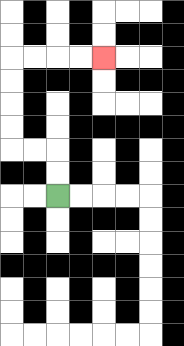{'start': '[2, 8]', 'end': '[4, 2]', 'path_directions': 'U,U,L,L,U,U,U,U,R,R,R,R', 'path_coordinates': '[[2, 8], [2, 7], [2, 6], [1, 6], [0, 6], [0, 5], [0, 4], [0, 3], [0, 2], [1, 2], [2, 2], [3, 2], [4, 2]]'}